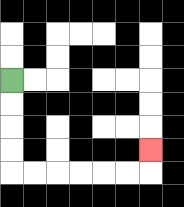{'start': '[0, 3]', 'end': '[6, 6]', 'path_directions': 'D,D,D,D,R,R,R,R,R,R,U', 'path_coordinates': '[[0, 3], [0, 4], [0, 5], [0, 6], [0, 7], [1, 7], [2, 7], [3, 7], [4, 7], [5, 7], [6, 7], [6, 6]]'}